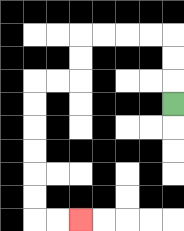{'start': '[7, 4]', 'end': '[3, 9]', 'path_directions': 'U,U,U,L,L,L,L,D,D,L,L,D,D,D,D,D,D,R,R', 'path_coordinates': '[[7, 4], [7, 3], [7, 2], [7, 1], [6, 1], [5, 1], [4, 1], [3, 1], [3, 2], [3, 3], [2, 3], [1, 3], [1, 4], [1, 5], [1, 6], [1, 7], [1, 8], [1, 9], [2, 9], [3, 9]]'}